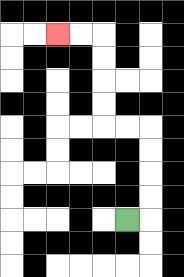{'start': '[5, 9]', 'end': '[2, 1]', 'path_directions': 'R,U,U,U,U,L,L,U,U,U,U,L,L', 'path_coordinates': '[[5, 9], [6, 9], [6, 8], [6, 7], [6, 6], [6, 5], [5, 5], [4, 5], [4, 4], [4, 3], [4, 2], [4, 1], [3, 1], [2, 1]]'}